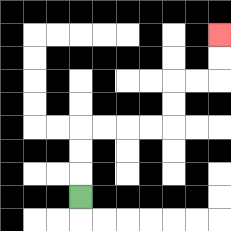{'start': '[3, 8]', 'end': '[9, 1]', 'path_directions': 'U,U,U,R,R,R,R,U,U,R,R,U,U', 'path_coordinates': '[[3, 8], [3, 7], [3, 6], [3, 5], [4, 5], [5, 5], [6, 5], [7, 5], [7, 4], [7, 3], [8, 3], [9, 3], [9, 2], [9, 1]]'}